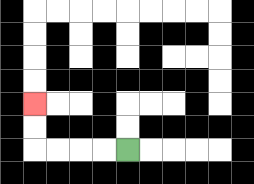{'start': '[5, 6]', 'end': '[1, 4]', 'path_directions': 'L,L,L,L,U,U', 'path_coordinates': '[[5, 6], [4, 6], [3, 6], [2, 6], [1, 6], [1, 5], [1, 4]]'}